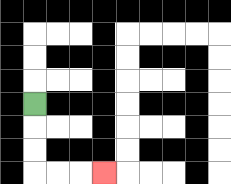{'start': '[1, 4]', 'end': '[4, 7]', 'path_directions': 'D,D,D,R,R,R', 'path_coordinates': '[[1, 4], [1, 5], [1, 6], [1, 7], [2, 7], [3, 7], [4, 7]]'}